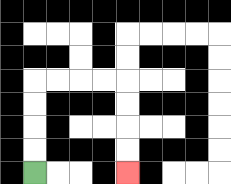{'start': '[1, 7]', 'end': '[5, 7]', 'path_directions': 'U,U,U,U,R,R,R,R,D,D,D,D', 'path_coordinates': '[[1, 7], [1, 6], [1, 5], [1, 4], [1, 3], [2, 3], [3, 3], [4, 3], [5, 3], [5, 4], [5, 5], [5, 6], [5, 7]]'}